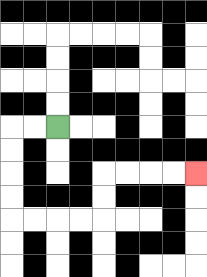{'start': '[2, 5]', 'end': '[8, 7]', 'path_directions': 'L,L,D,D,D,D,R,R,R,R,U,U,R,R,R,R', 'path_coordinates': '[[2, 5], [1, 5], [0, 5], [0, 6], [0, 7], [0, 8], [0, 9], [1, 9], [2, 9], [3, 9], [4, 9], [4, 8], [4, 7], [5, 7], [6, 7], [7, 7], [8, 7]]'}